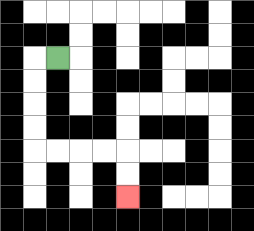{'start': '[2, 2]', 'end': '[5, 8]', 'path_directions': 'L,D,D,D,D,R,R,R,R,D,D', 'path_coordinates': '[[2, 2], [1, 2], [1, 3], [1, 4], [1, 5], [1, 6], [2, 6], [3, 6], [4, 6], [5, 6], [5, 7], [5, 8]]'}